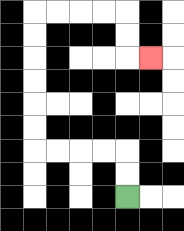{'start': '[5, 8]', 'end': '[6, 2]', 'path_directions': 'U,U,L,L,L,L,U,U,U,U,U,U,R,R,R,R,D,D,R', 'path_coordinates': '[[5, 8], [5, 7], [5, 6], [4, 6], [3, 6], [2, 6], [1, 6], [1, 5], [1, 4], [1, 3], [1, 2], [1, 1], [1, 0], [2, 0], [3, 0], [4, 0], [5, 0], [5, 1], [5, 2], [6, 2]]'}